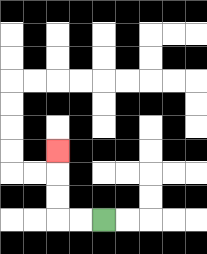{'start': '[4, 9]', 'end': '[2, 6]', 'path_directions': 'L,L,U,U,U', 'path_coordinates': '[[4, 9], [3, 9], [2, 9], [2, 8], [2, 7], [2, 6]]'}